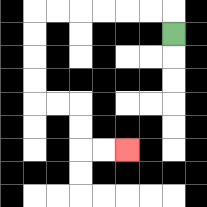{'start': '[7, 1]', 'end': '[5, 6]', 'path_directions': 'U,L,L,L,L,L,L,D,D,D,D,R,R,D,D,R,R', 'path_coordinates': '[[7, 1], [7, 0], [6, 0], [5, 0], [4, 0], [3, 0], [2, 0], [1, 0], [1, 1], [1, 2], [1, 3], [1, 4], [2, 4], [3, 4], [3, 5], [3, 6], [4, 6], [5, 6]]'}